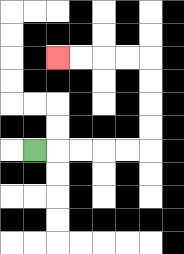{'start': '[1, 6]', 'end': '[2, 2]', 'path_directions': 'R,R,R,R,R,U,U,U,U,L,L,L,L', 'path_coordinates': '[[1, 6], [2, 6], [3, 6], [4, 6], [5, 6], [6, 6], [6, 5], [6, 4], [6, 3], [6, 2], [5, 2], [4, 2], [3, 2], [2, 2]]'}